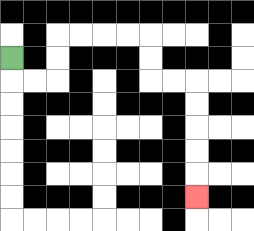{'start': '[0, 2]', 'end': '[8, 8]', 'path_directions': 'D,R,R,U,U,R,R,R,R,D,D,R,R,D,D,D,D,D', 'path_coordinates': '[[0, 2], [0, 3], [1, 3], [2, 3], [2, 2], [2, 1], [3, 1], [4, 1], [5, 1], [6, 1], [6, 2], [6, 3], [7, 3], [8, 3], [8, 4], [8, 5], [8, 6], [8, 7], [8, 8]]'}